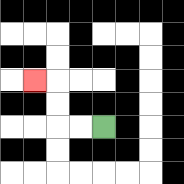{'start': '[4, 5]', 'end': '[1, 3]', 'path_directions': 'L,L,U,U,L', 'path_coordinates': '[[4, 5], [3, 5], [2, 5], [2, 4], [2, 3], [1, 3]]'}